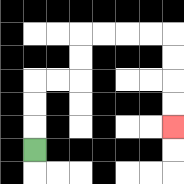{'start': '[1, 6]', 'end': '[7, 5]', 'path_directions': 'U,U,U,R,R,U,U,R,R,R,R,D,D,D,D', 'path_coordinates': '[[1, 6], [1, 5], [1, 4], [1, 3], [2, 3], [3, 3], [3, 2], [3, 1], [4, 1], [5, 1], [6, 1], [7, 1], [7, 2], [7, 3], [7, 4], [7, 5]]'}